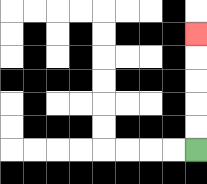{'start': '[8, 6]', 'end': '[8, 1]', 'path_directions': 'U,U,U,U,U', 'path_coordinates': '[[8, 6], [8, 5], [8, 4], [8, 3], [8, 2], [8, 1]]'}